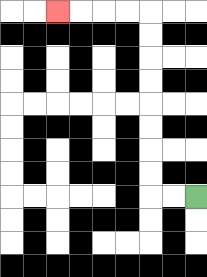{'start': '[8, 8]', 'end': '[2, 0]', 'path_directions': 'L,L,U,U,U,U,U,U,U,U,L,L,L,L', 'path_coordinates': '[[8, 8], [7, 8], [6, 8], [6, 7], [6, 6], [6, 5], [6, 4], [6, 3], [6, 2], [6, 1], [6, 0], [5, 0], [4, 0], [3, 0], [2, 0]]'}